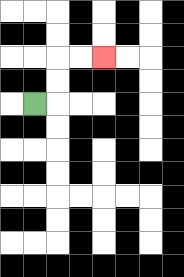{'start': '[1, 4]', 'end': '[4, 2]', 'path_directions': 'R,U,U,R,R', 'path_coordinates': '[[1, 4], [2, 4], [2, 3], [2, 2], [3, 2], [4, 2]]'}